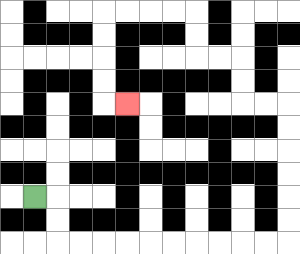{'start': '[1, 8]', 'end': '[5, 4]', 'path_directions': 'R,D,D,R,R,R,R,R,R,R,R,R,R,U,U,U,U,U,U,L,L,U,U,L,L,U,U,L,L,L,L,D,D,D,D,R', 'path_coordinates': '[[1, 8], [2, 8], [2, 9], [2, 10], [3, 10], [4, 10], [5, 10], [6, 10], [7, 10], [8, 10], [9, 10], [10, 10], [11, 10], [12, 10], [12, 9], [12, 8], [12, 7], [12, 6], [12, 5], [12, 4], [11, 4], [10, 4], [10, 3], [10, 2], [9, 2], [8, 2], [8, 1], [8, 0], [7, 0], [6, 0], [5, 0], [4, 0], [4, 1], [4, 2], [4, 3], [4, 4], [5, 4]]'}